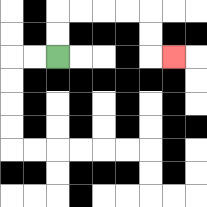{'start': '[2, 2]', 'end': '[7, 2]', 'path_directions': 'U,U,R,R,R,R,D,D,R', 'path_coordinates': '[[2, 2], [2, 1], [2, 0], [3, 0], [4, 0], [5, 0], [6, 0], [6, 1], [6, 2], [7, 2]]'}